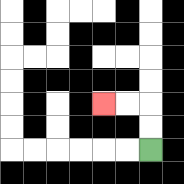{'start': '[6, 6]', 'end': '[4, 4]', 'path_directions': 'U,U,L,L', 'path_coordinates': '[[6, 6], [6, 5], [6, 4], [5, 4], [4, 4]]'}